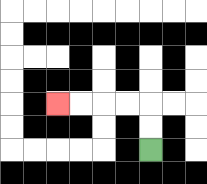{'start': '[6, 6]', 'end': '[2, 4]', 'path_directions': 'U,U,L,L,L,L', 'path_coordinates': '[[6, 6], [6, 5], [6, 4], [5, 4], [4, 4], [3, 4], [2, 4]]'}